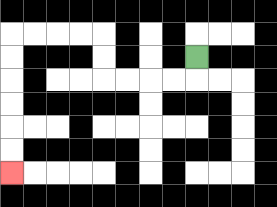{'start': '[8, 2]', 'end': '[0, 7]', 'path_directions': 'D,L,L,L,L,U,U,L,L,L,L,D,D,D,D,D,D', 'path_coordinates': '[[8, 2], [8, 3], [7, 3], [6, 3], [5, 3], [4, 3], [4, 2], [4, 1], [3, 1], [2, 1], [1, 1], [0, 1], [0, 2], [0, 3], [0, 4], [0, 5], [0, 6], [0, 7]]'}